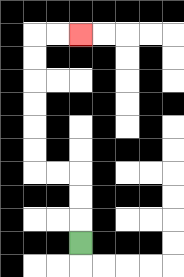{'start': '[3, 10]', 'end': '[3, 1]', 'path_directions': 'U,U,U,L,L,U,U,U,U,U,U,R,R', 'path_coordinates': '[[3, 10], [3, 9], [3, 8], [3, 7], [2, 7], [1, 7], [1, 6], [1, 5], [1, 4], [1, 3], [1, 2], [1, 1], [2, 1], [3, 1]]'}